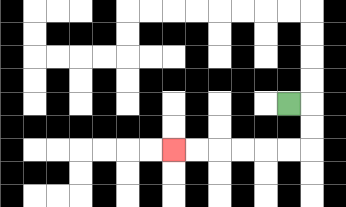{'start': '[12, 4]', 'end': '[7, 6]', 'path_directions': 'R,D,D,L,L,L,L,L,L', 'path_coordinates': '[[12, 4], [13, 4], [13, 5], [13, 6], [12, 6], [11, 6], [10, 6], [9, 6], [8, 6], [7, 6]]'}